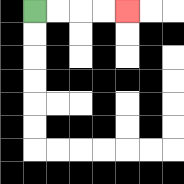{'start': '[1, 0]', 'end': '[5, 0]', 'path_directions': 'R,R,R,R', 'path_coordinates': '[[1, 0], [2, 0], [3, 0], [4, 0], [5, 0]]'}